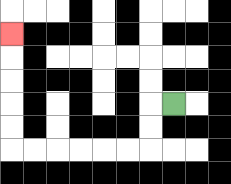{'start': '[7, 4]', 'end': '[0, 1]', 'path_directions': 'L,D,D,L,L,L,L,L,L,U,U,U,U,U', 'path_coordinates': '[[7, 4], [6, 4], [6, 5], [6, 6], [5, 6], [4, 6], [3, 6], [2, 6], [1, 6], [0, 6], [0, 5], [0, 4], [0, 3], [0, 2], [0, 1]]'}